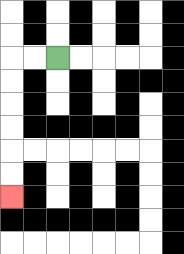{'start': '[2, 2]', 'end': '[0, 8]', 'path_directions': 'L,L,D,D,D,D,D,D', 'path_coordinates': '[[2, 2], [1, 2], [0, 2], [0, 3], [0, 4], [0, 5], [0, 6], [0, 7], [0, 8]]'}